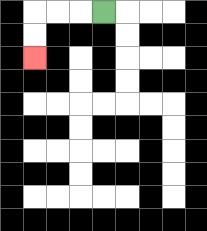{'start': '[4, 0]', 'end': '[1, 2]', 'path_directions': 'L,L,L,D,D', 'path_coordinates': '[[4, 0], [3, 0], [2, 0], [1, 0], [1, 1], [1, 2]]'}